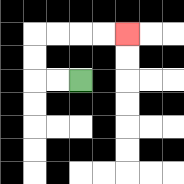{'start': '[3, 3]', 'end': '[5, 1]', 'path_directions': 'L,L,U,U,R,R,R,R', 'path_coordinates': '[[3, 3], [2, 3], [1, 3], [1, 2], [1, 1], [2, 1], [3, 1], [4, 1], [5, 1]]'}